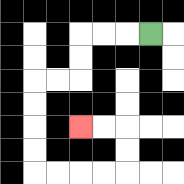{'start': '[6, 1]', 'end': '[3, 5]', 'path_directions': 'L,L,L,D,D,L,L,D,D,D,D,R,R,R,R,U,U,L,L', 'path_coordinates': '[[6, 1], [5, 1], [4, 1], [3, 1], [3, 2], [3, 3], [2, 3], [1, 3], [1, 4], [1, 5], [1, 6], [1, 7], [2, 7], [3, 7], [4, 7], [5, 7], [5, 6], [5, 5], [4, 5], [3, 5]]'}